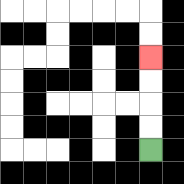{'start': '[6, 6]', 'end': '[6, 2]', 'path_directions': 'U,U,U,U', 'path_coordinates': '[[6, 6], [6, 5], [6, 4], [6, 3], [6, 2]]'}